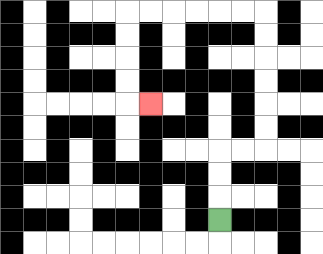{'start': '[9, 9]', 'end': '[6, 4]', 'path_directions': 'U,U,U,R,R,U,U,U,U,U,U,L,L,L,L,L,L,D,D,D,D,R', 'path_coordinates': '[[9, 9], [9, 8], [9, 7], [9, 6], [10, 6], [11, 6], [11, 5], [11, 4], [11, 3], [11, 2], [11, 1], [11, 0], [10, 0], [9, 0], [8, 0], [7, 0], [6, 0], [5, 0], [5, 1], [5, 2], [5, 3], [5, 4], [6, 4]]'}